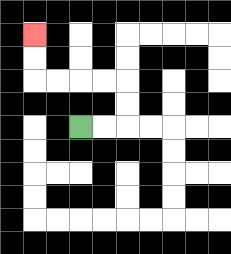{'start': '[3, 5]', 'end': '[1, 1]', 'path_directions': 'R,R,U,U,L,L,L,L,U,U', 'path_coordinates': '[[3, 5], [4, 5], [5, 5], [5, 4], [5, 3], [4, 3], [3, 3], [2, 3], [1, 3], [1, 2], [1, 1]]'}